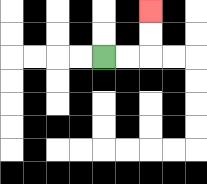{'start': '[4, 2]', 'end': '[6, 0]', 'path_directions': 'R,R,U,U', 'path_coordinates': '[[4, 2], [5, 2], [6, 2], [6, 1], [6, 0]]'}